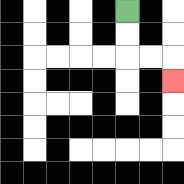{'start': '[5, 0]', 'end': '[7, 3]', 'path_directions': 'D,D,R,R,D', 'path_coordinates': '[[5, 0], [5, 1], [5, 2], [6, 2], [7, 2], [7, 3]]'}